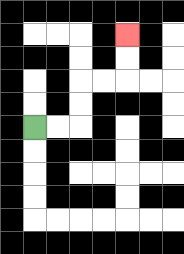{'start': '[1, 5]', 'end': '[5, 1]', 'path_directions': 'R,R,U,U,R,R,U,U', 'path_coordinates': '[[1, 5], [2, 5], [3, 5], [3, 4], [3, 3], [4, 3], [5, 3], [5, 2], [5, 1]]'}